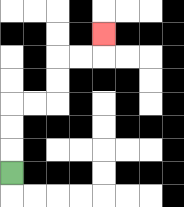{'start': '[0, 7]', 'end': '[4, 1]', 'path_directions': 'U,U,U,R,R,U,U,R,R,U', 'path_coordinates': '[[0, 7], [0, 6], [0, 5], [0, 4], [1, 4], [2, 4], [2, 3], [2, 2], [3, 2], [4, 2], [4, 1]]'}